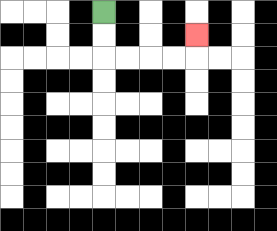{'start': '[4, 0]', 'end': '[8, 1]', 'path_directions': 'D,D,R,R,R,R,U', 'path_coordinates': '[[4, 0], [4, 1], [4, 2], [5, 2], [6, 2], [7, 2], [8, 2], [8, 1]]'}